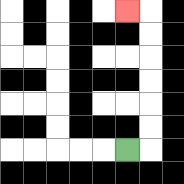{'start': '[5, 6]', 'end': '[5, 0]', 'path_directions': 'R,U,U,U,U,U,U,L', 'path_coordinates': '[[5, 6], [6, 6], [6, 5], [6, 4], [6, 3], [6, 2], [6, 1], [6, 0], [5, 0]]'}